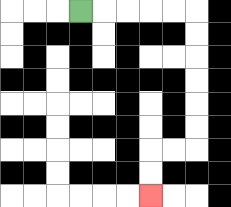{'start': '[3, 0]', 'end': '[6, 8]', 'path_directions': 'R,R,R,R,R,D,D,D,D,D,D,L,L,D,D', 'path_coordinates': '[[3, 0], [4, 0], [5, 0], [6, 0], [7, 0], [8, 0], [8, 1], [8, 2], [8, 3], [8, 4], [8, 5], [8, 6], [7, 6], [6, 6], [6, 7], [6, 8]]'}